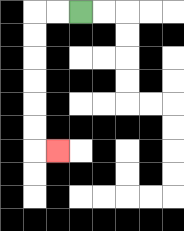{'start': '[3, 0]', 'end': '[2, 6]', 'path_directions': 'L,L,D,D,D,D,D,D,R', 'path_coordinates': '[[3, 0], [2, 0], [1, 0], [1, 1], [1, 2], [1, 3], [1, 4], [1, 5], [1, 6], [2, 6]]'}